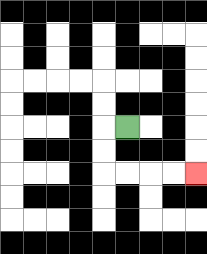{'start': '[5, 5]', 'end': '[8, 7]', 'path_directions': 'L,D,D,R,R,R,R', 'path_coordinates': '[[5, 5], [4, 5], [4, 6], [4, 7], [5, 7], [6, 7], [7, 7], [8, 7]]'}